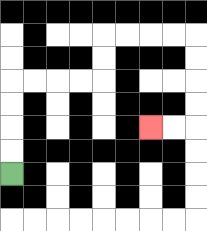{'start': '[0, 7]', 'end': '[6, 5]', 'path_directions': 'U,U,U,U,R,R,R,R,U,U,R,R,R,R,D,D,D,D,L,L', 'path_coordinates': '[[0, 7], [0, 6], [0, 5], [0, 4], [0, 3], [1, 3], [2, 3], [3, 3], [4, 3], [4, 2], [4, 1], [5, 1], [6, 1], [7, 1], [8, 1], [8, 2], [8, 3], [8, 4], [8, 5], [7, 5], [6, 5]]'}